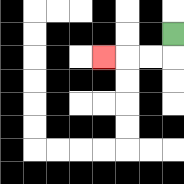{'start': '[7, 1]', 'end': '[4, 2]', 'path_directions': 'D,L,L,L', 'path_coordinates': '[[7, 1], [7, 2], [6, 2], [5, 2], [4, 2]]'}